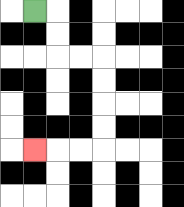{'start': '[1, 0]', 'end': '[1, 6]', 'path_directions': 'R,D,D,R,R,D,D,D,D,L,L,L', 'path_coordinates': '[[1, 0], [2, 0], [2, 1], [2, 2], [3, 2], [4, 2], [4, 3], [4, 4], [4, 5], [4, 6], [3, 6], [2, 6], [1, 6]]'}